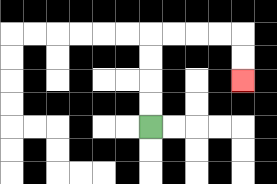{'start': '[6, 5]', 'end': '[10, 3]', 'path_directions': 'U,U,U,U,R,R,R,R,D,D', 'path_coordinates': '[[6, 5], [6, 4], [6, 3], [6, 2], [6, 1], [7, 1], [8, 1], [9, 1], [10, 1], [10, 2], [10, 3]]'}